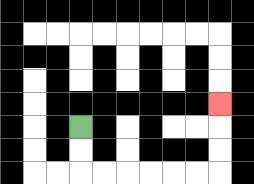{'start': '[3, 5]', 'end': '[9, 4]', 'path_directions': 'D,D,R,R,R,R,R,R,U,U,U', 'path_coordinates': '[[3, 5], [3, 6], [3, 7], [4, 7], [5, 7], [6, 7], [7, 7], [8, 7], [9, 7], [9, 6], [9, 5], [9, 4]]'}